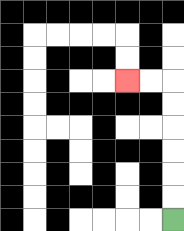{'start': '[7, 9]', 'end': '[5, 3]', 'path_directions': 'U,U,U,U,U,U,L,L', 'path_coordinates': '[[7, 9], [7, 8], [7, 7], [7, 6], [7, 5], [7, 4], [7, 3], [6, 3], [5, 3]]'}